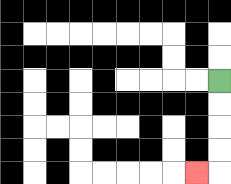{'start': '[9, 3]', 'end': '[8, 7]', 'path_directions': 'D,D,D,D,L', 'path_coordinates': '[[9, 3], [9, 4], [9, 5], [9, 6], [9, 7], [8, 7]]'}